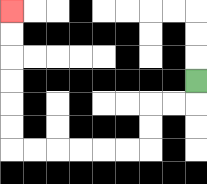{'start': '[8, 3]', 'end': '[0, 0]', 'path_directions': 'D,L,L,D,D,L,L,L,L,L,L,U,U,U,U,U,U', 'path_coordinates': '[[8, 3], [8, 4], [7, 4], [6, 4], [6, 5], [6, 6], [5, 6], [4, 6], [3, 6], [2, 6], [1, 6], [0, 6], [0, 5], [0, 4], [0, 3], [0, 2], [0, 1], [0, 0]]'}